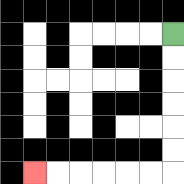{'start': '[7, 1]', 'end': '[1, 7]', 'path_directions': 'D,D,D,D,D,D,L,L,L,L,L,L', 'path_coordinates': '[[7, 1], [7, 2], [7, 3], [7, 4], [7, 5], [7, 6], [7, 7], [6, 7], [5, 7], [4, 7], [3, 7], [2, 7], [1, 7]]'}